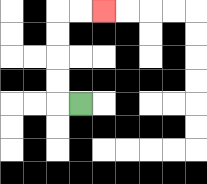{'start': '[3, 4]', 'end': '[4, 0]', 'path_directions': 'L,U,U,U,U,R,R', 'path_coordinates': '[[3, 4], [2, 4], [2, 3], [2, 2], [2, 1], [2, 0], [3, 0], [4, 0]]'}